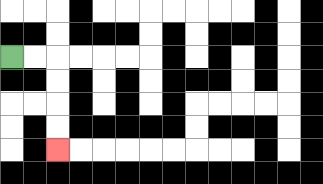{'start': '[0, 2]', 'end': '[2, 6]', 'path_directions': 'R,R,D,D,D,D', 'path_coordinates': '[[0, 2], [1, 2], [2, 2], [2, 3], [2, 4], [2, 5], [2, 6]]'}